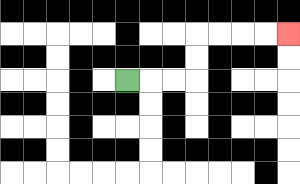{'start': '[5, 3]', 'end': '[12, 1]', 'path_directions': 'R,R,R,U,U,R,R,R,R', 'path_coordinates': '[[5, 3], [6, 3], [7, 3], [8, 3], [8, 2], [8, 1], [9, 1], [10, 1], [11, 1], [12, 1]]'}